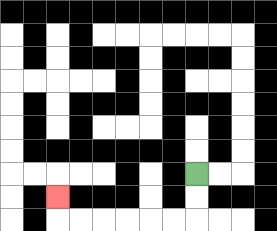{'start': '[8, 7]', 'end': '[2, 8]', 'path_directions': 'D,D,L,L,L,L,L,L,U', 'path_coordinates': '[[8, 7], [8, 8], [8, 9], [7, 9], [6, 9], [5, 9], [4, 9], [3, 9], [2, 9], [2, 8]]'}